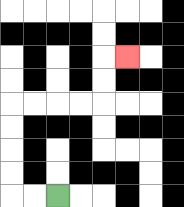{'start': '[2, 8]', 'end': '[5, 2]', 'path_directions': 'L,L,U,U,U,U,R,R,R,R,U,U,R', 'path_coordinates': '[[2, 8], [1, 8], [0, 8], [0, 7], [0, 6], [0, 5], [0, 4], [1, 4], [2, 4], [3, 4], [4, 4], [4, 3], [4, 2], [5, 2]]'}